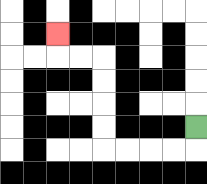{'start': '[8, 5]', 'end': '[2, 1]', 'path_directions': 'D,L,L,L,L,U,U,U,U,L,L,U', 'path_coordinates': '[[8, 5], [8, 6], [7, 6], [6, 6], [5, 6], [4, 6], [4, 5], [4, 4], [4, 3], [4, 2], [3, 2], [2, 2], [2, 1]]'}